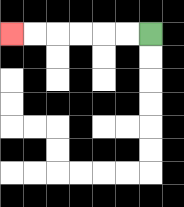{'start': '[6, 1]', 'end': '[0, 1]', 'path_directions': 'L,L,L,L,L,L', 'path_coordinates': '[[6, 1], [5, 1], [4, 1], [3, 1], [2, 1], [1, 1], [0, 1]]'}